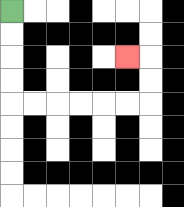{'start': '[0, 0]', 'end': '[5, 2]', 'path_directions': 'D,D,D,D,R,R,R,R,R,R,U,U,L', 'path_coordinates': '[[0, 0], [0, 1], [0, 2], [0, 3], [0, 4], [1, 4], [2, 4], [3, 4], [4, 4], [5, 4], [6, 4], [6, 3], [6, 2], [5, 2]]'}